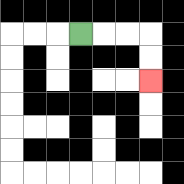{'start': '[3, 1]', 'end': '[6, 3]', 'path_directions': 'R,R,R,D,D', 'path_coordinates': '[[3, 1], [4, 1], [5, 1], [6, 1], [6, 2], [6, 3]]'}